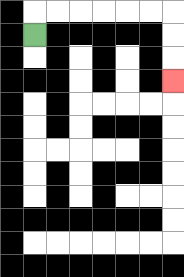{'start': '[1, 1]', 'end': '[7, 3]', 'path_directions': 'U,R,R,R,R,R,R,D,D,D', 'path_coordinates': '[[1, 1], [1, 0], [2, 0], [3, 0], [4, 0], [5, 0], [6, 0], [7, 0], [7, 1], [7, 2], [7, 3]]'}